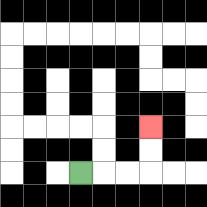{'start': '[3, 7]', 'end': '[6, 5]', 'path_directions': 'R,R,R,U,U', 'path_coordinates': '[[3, 7], [4, 7], [5, 7], [6, 7], [6, 6], [6, 5]]'}